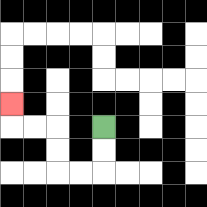{'start': '[4, 5]', 'end': '[0, 4]', 'path_directions': 'D,D,L,L,U,U,L,L,U', 'path_coordinates': '[[4, 5], [4, 6], [4, 7], [3, 7], [2, 7], [2, 6], [2, 5], [1, 5], [0, 5], [0, 4]]'}